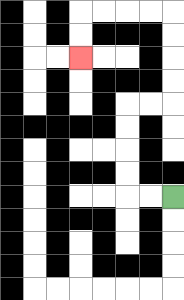{'start': '[7, 8]', 'end': '[3, 2]', 'path_directions': 'L,L,U,U,U,U,R,R,U,U,U,U,L,L,L,L,D,D', 'path_coordinates': '[[7, 8], [6, 8], [5, 8], [5, 7], [5, 6], [5, 5], [5, 4], [6, 4], [7, 4], [7, 3], [7, 2], [7, 1], [7, 0], [6, 0], [5, 0], [4, 0], [3, 0], [3, 1], [3, 2]]'}